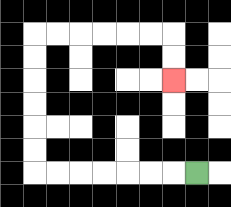{'start': '[8, 7]', 'end': '[7, 3]', 'path_directions': 'L,L,L,L,L,L,L,U,U,U,U,U,U,R,R,R,R,R,R,D,D', 'path_coordinates': '[[8, 7], [7, 7], [6, 7], [5, 7], [4, 7], [3, 7], [2, 7], [1, 7], [1, 6], [1, 5], [1, 4], [1, 3], [1, 2], [1, 1], [2, 1], [3, 1], [4, 1], [5, 1], [6, 1], [7, 1], [7, 2], [7, 3]]'}